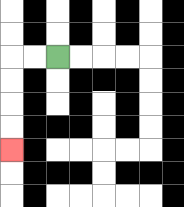{'start': '[2, 2]', 'end': '[0, 6]', 'path_directions': 'L,L,D,D,D,D', 'path_coordinates': '[[2, 2], [1, 2], [0, 2], [0, 3], [0, 4], [0, 5], [0, 6]]'}